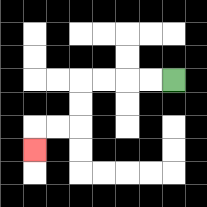{'start': '[7, 3]', 'end': '[1, 6]', 'path_directions': 'L,L,L,L,D,D,L,L,D', 'path_coordinates': '[[7, 3], [6, 3], [5, 3], [4, 3], [3, 3], [3, 4], [3, 5], [2, 5], [1, 5], [1, 6]]'}